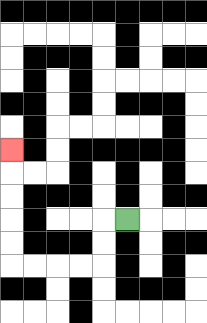{'start': '[5, 9]', 'end': '[0, 6]', 'path_directions': 'L,D,D,L,L,L,L,U,U,U,U,U', 'path_coordinates': '[[5, 9], [4, 9], [4, 10], [4, 11], [3, 11], [2, 11], [1, 11], [0, 11], [0, 10], [0, 9], [0, 8], [0, 7], [0, 6]]'}